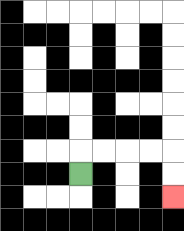{'start': '[3, 7]', 'end': '[7, 8]', 'path_directions': 'U,R,R,R,R,D,D', 'path_coordinates': '[[3, 7], [3, 6], [4, 6], [5, 6], [6, 6], [7, 6], [7, 7], [7, 8]]'}